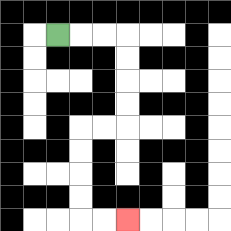{'start': '[2, 1]', 'end': '[5, 9]', 'path_directions': 'R,R,R,D,D,D,D,L,L,D,D,D,D,R,R', 'path_coordinates': '[[2, 1], [3, 1], [4, 1], [5, 1], [5, 2], [5, 3], [5, 4], [5, 5], [4, 5], [3, 5], [3, 6], [3, 7], [3, 8], [3, 9], [4, 9], [5, 9]]'}